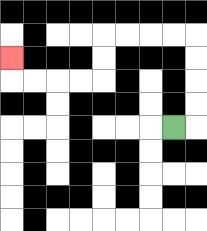{'start': '[7, 5]', 'end': '[0, 2]', 'path_directions': 'R,U,U,U,U,L,L,L,L,D,D,L,L,L,L,U', 'path_coordinates': '[[7, 5], [8, 5], [8, 4], [8, 3], [8, 2], [8, 1], [7, 1], [6, 1], [5, 1], [4, 1], [4, 2], [4, 3], [3, 3], [2, 3], [1, 3], [0, 3], [0, 2]]'}